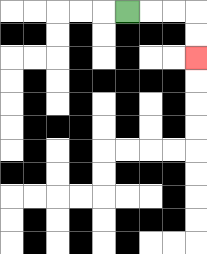{'start': '[5, 0]', 'end': '[8, 2]', 'path_directions': 'R,R,R,D,D', 'path_coordinates': '[[5, 0], [6, 0], [7, 0], [8, 0], [8, 1], [8, 2]]'}